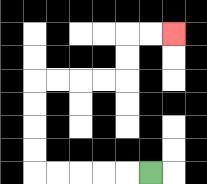{'start': '[6, 7]', 'end': '[7, 1]', 'path_directions': 'L,L,L,L,L,U,U,U,U,R,R,R,R,U,U,R,R', 'path_coordinates': '[[6, 7], [5, 7], [4, 7], [3, 7], [2, 7], [1, 7], [1, 6], [1, 5], [1, 4], [1, 3], [2, 3], [3, 3], [4, 3], [5, 3], [5, 2], [5, 1], [6, 1], [7, 1]]'}